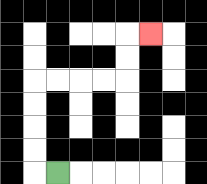{'start': '[2, 7]', 'end': '[6, 1]', 'path_directions': 'L,U,U,U,U,R,R,R,R,U,U,R', 'path_coordinates': '[[2, 7], [1, 7], [1, 6], [1, 5], [1, 4], [1, 3], [2, 3], [3, 3], [4, 3], [5, 3], [5, 2], [5, 1], [6, 1]]'}